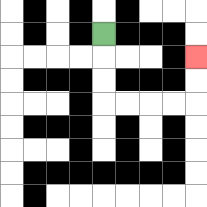{'start': '[4, 1]', 'end': '[8, 2]', 'path_directions': 'D,D,D,R,R,R,R,U,U', 'path_coordinates': '[[4, 1], [4, 2], [4, 3], [4, 4], [5, 4], [6, 4], [7, 4], [8, 4], [8, 3], [8, 2]]'}